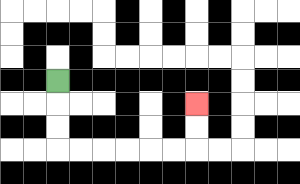{'start': '[2, 3]', 'end': '[8, 4]', 'path_directions': 'D,D,D,R,R,R,R,R,R,U,U', 'path_coordinates': '[[2, 3], [2, 4], [2, 5], [2, 6], [3, 6], [4, 6], [5, 6], [6, 6], [7, 6], [8, 6], [8, 5], [8, 4]]'}